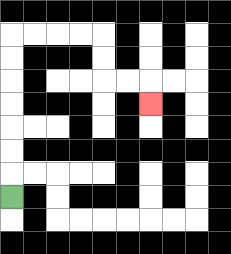{'start': '[0, 8]', 'end': '[6, 4]', 'path_directions': 'U,U,U,U,U,U,U,R,R,R,R,D,D,R,R,D', 'path_coordinates': '[[0, 8], [0, 7], [0, 6], [0, 5], [0, 4], [0, 3], [0, 2], [0, 1], [1, 1], [2, 1], [3, 1], [4, 1], [4, 2], [4, 3], [5, 3], [6, 3], [6, 4]]'}